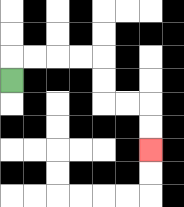{'start': '[0, 3]', 'end': '[6, 6]', 'path_directions': 'U,R,R,R,R,D,D,R,R,D,D', 'path_coordinates': '[[0, 3], [0, 2], [1, 2], [2, 2], [3, 2], [4, 2], [4, 3], [4, 4], [5, 4], [6, 4], [6, 5], [6, 6]]'}